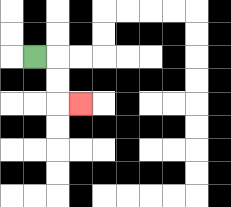{'start': '[1, 2]', 'end': '[3, 4]', 'path_directions': 'R,D,D,R', 'path_coordinates': '[[1, 2], [2, 2], [2, 3], [2, 4], [3, 4]]'}